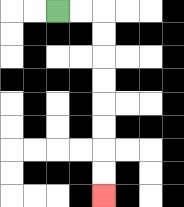{'start': '[2, 0]', 'end': '[4, 8]', 'path_directions': 'R,R,D,D,D,D,D,D,D,D', 'path_coordinates': '[[2, 0], [3, 0], [4, 0], [4, 1], [4, 2], [4, 3], [4, 4], [4, 5], [4, 6], [4, 7], [4, 8]]'}